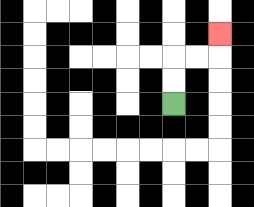{'start': '[7, 4]', 'end': '[9, 1]', 'path_directions': 'U,U,R,R,U', 'path_coordinates': '[[7, 4], [7, 3], [7, 2], [8, 2], [9, 2], [9, 1]]'}